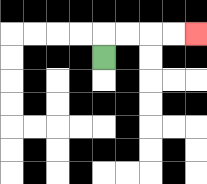{'start': '[4, 2]', 'end': '[8, 1]', 'path_directions': 'U,R,R,R,R', 'path_coordinates': '[[4, 2], [4, 1], [5, 1], [6, 1], [7, 1], [8, 1]]'}